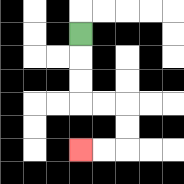{'start': '[3, 1]', 'end': '[3, 6]', 'path_directions': 'D,D,D,R,R,D,D,L,L', 'path_coordinates': '[[3, 1], [3, 2], [3, 3], [3, 4], [4, 4], [5, 4], [5, 5], [5, 6], [4, 6], [3, 6]]'}